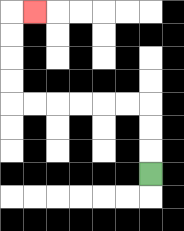{'start': '[6, 7]', 'end': '[1, 0]', 'path_directions': 'U,U,U,L,L,L,L,L,L,U,U,U,U,R', 'path_coordinates': '[[6, 7], [6, 6], [6, 5], [6, 4], [5, 4], [4, 4], [3, 4], [2, 4], [1, 4], [0, 4], [0, 3], [0, 2], [0, 1], [0, 0], [1, 0]]'}